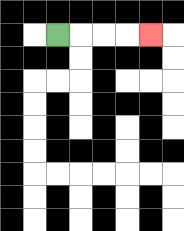{'start': '[2, 1]', 'end': '[6, 1]', 'path_directions': 'R,R,R,R', 'path_coordinates': '[[2, 1], [3, 1], [4, 1], [5, 1], [6, 1]]'}